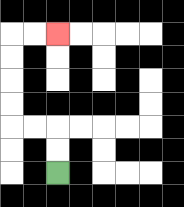{'start': '[2, 7]', 'end': '[2, 1]', 'path_directions': 'U,U,L,L,U,U,U,U,R,R', 'path_coordinates': '[[2, 7], [2, 6], [2, 5], [1, 5], [0, 5], [0, 4], [0, 3], [0, 2], [0, 1], [1, 1], [2, 1]]'}